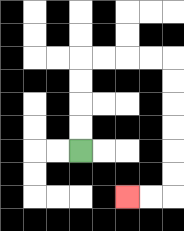{'start': '[3, 6]', 'end': '[5, 8]', 'path_directions': 'U,U,U,U,R,R,R,R,D,D,D,D,D,D,L,L', 'path_coordinates': '[[3, 6], [3, 5], [3, 4], [3, 3], [3, 2], [4, 2], [5, 2], [6, 2], [7, 2], [7, 3], [7, 4], [7, 5], [7, 6], [7, 7], [7, 8], [6, 8], [5, 8]]'}